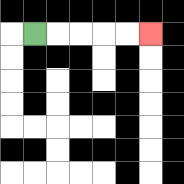{'start': '[1, 1]', 'end': '[6, 1]', 'path_directions': 'R,R,R,R,R', 'path_coordinates': '[[1, 1], [2, 1], [3, 1], [4, 1], [5, 1], [6, 1]]'}